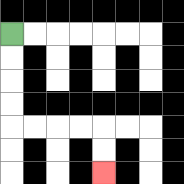{'start': '[0, 1]', 'end': '[4, 7]', 'path_directions': 'D,D,D,D,R,R,R,R,D,D', 'path_coordinates': '[[0, 1], [0, 2], [0, 3], [0, 4], [0, 5], [1, 5], [2, 5], [3, 5], [4, 5], [4, 6], [4, 7]]'}